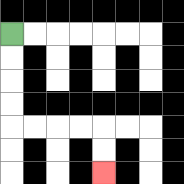{'start': '[0, 1]', 'end': '[4, 7]', 'path_directions': 'D,D,D,D,R,R,R,R,D,D', 'path_coordinates': '[[0, 1], [0, 2], [0, 3], [0, 4], [0, 5], [1, 5], [2, 5], [3, 5], [4, 5], [4, 6], [4, 7]]'}